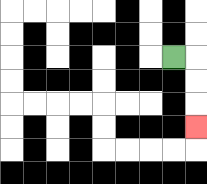{'start': '[7, 2]', 'end': '[8, 5]', 'path_directions': 'R,D,D,D', 'path_coordinates': '[[7, 2], [8, 2], [8, 3], [8, 4], [8, 5]]'}